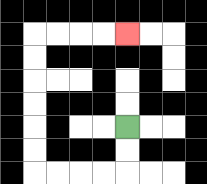{'start': '[5, 5]', 'end': '[5, 1]', 'path_directions': 'D,D,L,L,L,L,U,U,U,U,U,U,R,R,R,R', 'path_coordinates': '[[5, 5], [5, 6], [5, 7], [4, 7], [3, 7], [2, 7], [1, 7], [1, 6], [1, 5], [1, 4], [1, 3], [1, 2], [1, 1], [2, 1], [3, 1], [4, 1], [5, 1]]'}